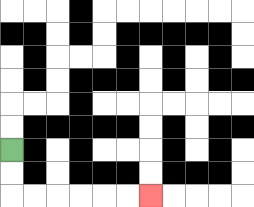{'start': '[0, 6]', 'end': '[6, 8]', 'path_directions': 'D,D,R,R,R,R,R,R', 'path_coordinates': '[[0, 6], [0, 7], [0, 8], [1, 8], [2, 8], [3, 8], [4, 8], [5, 8], [6, 8]]'}